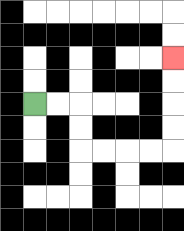{'start': '[1, 4]', 'end': '[7, 2]', 'path_directions': 'R,R,D,D,R,R,R,R,U,U,U,U', 'path_coordinates': '[[1, 4], [2, 4], [3, 4], [3, 5], [3, 6], [4, 6], [5, 6], [6, 6], [7, 6], [7, 5], [7, 4], [7, 3], [7, 2]]'}